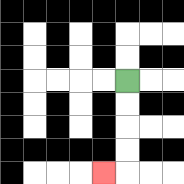{'start': '[5, 3]', 'end': '[4, 7]', 'path_directions': 'D,D,D,D,L', 'path_coordinates': '[[5, 3], [5, 4], [5, 5], [5, 6], [5, 7], [4, 7]]'}